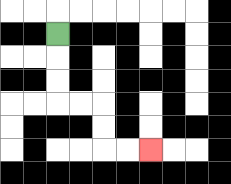{'start': '[2, 1]', 'end': '[6, 6]', 'path_directions': 'D,D,D,R,R,D,D,R,R', 'path_coordinates': '[[2, 1], [2, 2], [2, 3], [2, 4], [3, 4], [4, 4], [4, 5], [4, 6], [5, 6], [6, 6]]'}